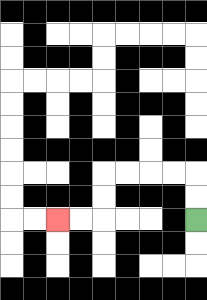{'start': '[8, 9]', 'end': '[2, 9]', 'path_directions': 'U,U,L,L,L,L,D,D,L,L', 'path_coordinates': '[[8, 9], [8, 8], [8, 7], [7, 7], [6, 7], [5, 7], [4, 7], [4, 8], [4, 9], [3, 9], [2, 9]]'}